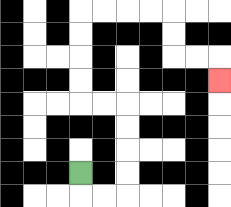{'start': '[3, 7]', 'end': '[9, 3]', 'path_directions': 'D,R,R,U,U,U,U,L,L,U,U,U,U,R,R,R,R,D,D,R,R,D', 'path_coordinates': '[[3, 7], [3, 8], [4, 8], [5, 8], [5, 7], [5, 6], [5, 5], [5, 4], [4, 4], [3, 4], [3, 3], [3, 2], [3, 1], [3, 0], [4, 0], [5, 0], [6, 0], [7, 0], [7, 1], [7, 2], [8, 2], [9, 2], [9, 3]]'}